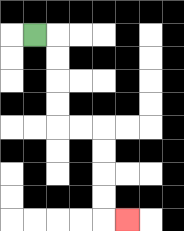{'start': '[1, 1]', 'end': '[5, 9]', 'path_directions': 'R,D,D,D,D,R,R,D,D,D,D,R', 'path_coordinates': '[[1, 1], [2, 1], [2, 2], [2, 3], [2, 4], [2, 5], [3, 5], [4, 5], [4, 6], [4, 7], [4, 8], [4, 9], [5, 9]]'}